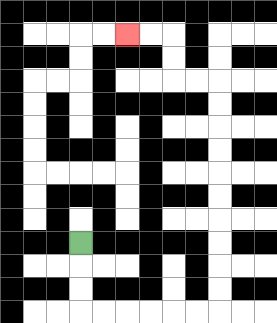{'start': '[3, 10]', 'end': '[5, 1]', 'path_directions': 'D,D,D,R,R,R,R,R,R,U,U,U,U,U,U,U,U,U,U,L,L,U,U,L,L', 'path_coordinates': '[[3, 10], [3, 11], [3, 12], [3, 13], [4, 13], [5, 13], [6, 13], [7, 13], [8, 13], [9, 13], [9, 12], [9, 11], [9, 10], [9, 9], [9, 8], [9, 7], [9, 6], [9, 5], [9, 4], [9, 3], [8, 3], [7, 3], [7, 2], [7, 1], [6, 1], [5, 1]]'}